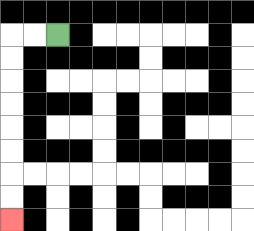{'start': '[2, 1]', 'end': '[0, 9]', 'path_directions': 'L,L,D,D,D,D,D,D,D,D', 'path_coordinates': '[[2, 1], [1, 1], [0, 1], [0, 2], [0, 3], [0, 4], [0, 5], [0, 6], [0, 7], [0, 8], [0, 9]]'}